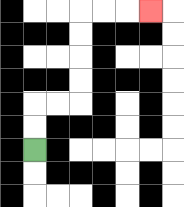{'start': '[1, 6]', 'end': '[6, 0]', 'path_directions': 'U,U,R,R,U,U,U,U,R,R,R', 'path_coordinates': '[[1, 6], [1, 5], [1, 4], [2, 4], [3, 4], [3, 3], [3, 2], [3, 1], [3, 0], [4, 0], [5, 0], [6, 0]]'}